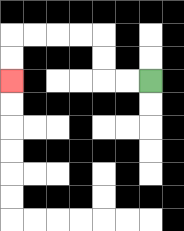{'start': '[6, 3]', 'end': '[0, 3]', 'path_directions': 'L,L,U,U,L,L,L,L,D,D', 'path_coordinates': '[[6, 3], [5, 3], [4, 3], [4, 2], [4, 1], [3, 1], [2, 1], [1, 1], [0, 1], [0, 2], [0, 3]]'}